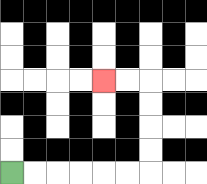{'start': '[0, 7]', 'end': '[4, 3]', 'path_directions': 'R,R,R,R,R,R,U,U,U,U,L,L', 'path_coordinates': '[[0, 7], [1, 7], [2, 7], [3, 7], [4, 7], [5, 7], [6, 7], [6, 6], [6, 5], [6, 4], [6, 3], [5, 3], [4, 3]]'}